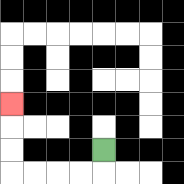{'start': '[4, 6]', 'end': '[0, 4]', 'path_directions': 'D,L,L,L,L,U,U,U', 'path_coordinates': '[[4, 6], [4, 7], [3, 7], [2, 7], [1, 7], [0, 7], [0, 6], [0, 5], [0, 4]]'}